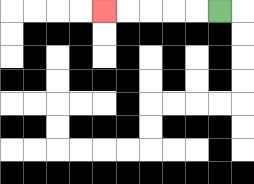{'start': '[9, 0]', 'end': '[4, 0]', 'path_directions': 'L,L,L,L,L', 'path_coordinates': '[[9, 0], [8, 0], [7, 0], [6, 0], [5, 0], [4, 0]]'}